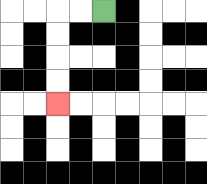{'start': '[4, 0]', 'end': '[2, 4]', 'path_directions': 'L,L,D,D,D,D', 'path_coordinates': '[[4, 0], [3, 0], [2, 0], [2, 1], [2, 2], [2, 3], [2, 4]]'}